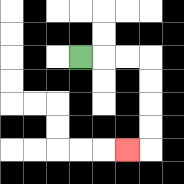{'start': '[3, 2]', 'end': '[5, 6]', 'path_directions': 'R,R,R,D,D,D,D,L', 'path_coordinates': '[[3, 2], [4, 2], [5, 2], [6, 2], [6, 3], [6, 4], [6, 5], [6, 6], [5, 6]]'}